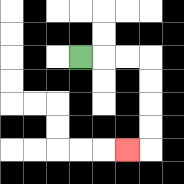{'start': '[3, 2]', 'end': '[5, 6]', 'path_directions': 'R,R,R,D,D,D,D,L', 'path_coordinates': '[[3, 2], [4, 2], [5, 2], [6, 2], [6, 3], [6, 4], [6, 5], [6, 6], [5, 6]]'}